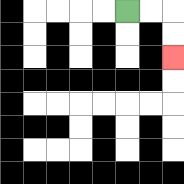{'start': '[5, 0]', 'end': '[7, 2]', 'path_directions': 'R,R,D,D', 'path_coordinates': '[[5, 0], [6, 0], [7, 0], [7, 1], [7, 2]]'}